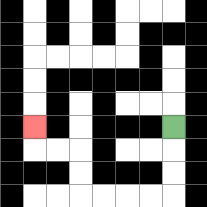{'start': '[7, 5]', 'end': '[1, 5]', 'path_directions': 'D,D,D,L,L,L,L,U,U,L,L,U', 'path_coordinates': '[[7, 5], [7, 6], [7, 7], [7, 8], [6, 8], [5, 8], [4, 8], [3, 8], [3, 7], [3, 6], [2, 6], [1, 6], [1, 5]]'}